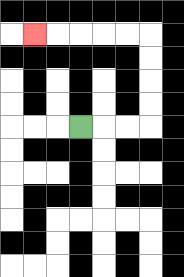{'start': '[3, 5]', 'end': '[1, 1]', 'path_directions': 'R,R,R,U,U,U,U,L,L,L,L,L', 'path_coordinates': '[[3, 5], [4, 5], [5, 5], [6, 5], [6, 4], [6, 3], [6, 2], [6, 1], [5, 1], [4, 1], [3, 1], [2, 1], [1, 1]]'}